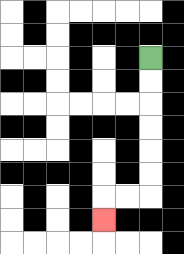{'start': '[6, 2]', 'end': '[4, 9]', 'path_directions': 'D,D,D,D,D,D,L,L,D', 'path_coordinates': '[[6, 2], [6, 3], [6, 4], [6, 5], [6, 6], [6, 7], [6, 8], [5, 8], [4, 8], [4, 9]]'}